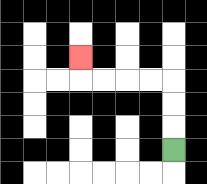{'start': '[7, 6]', 'end': '[3, 2]', 'path_directions': 'U,U,U,L,L,L,L,U', 'path_coordinates': '[[7, 6], [7, 5], [7, 4], [7, 3], [6, 3], [5, 3], [4, 3], [3, 3], [3, 2]]'}